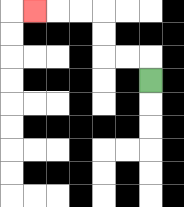{'start': '[6, 3]', 'end': '[1, 0]', 'path_directions': 'U,L,L,U,U,L,L,L', 'path_coordinates': '[[6, 3], [6, 2], [5, 2], [4, 2], [4, 1], [4, 0], [3, 0], [2, 0], [1, 0]]'}